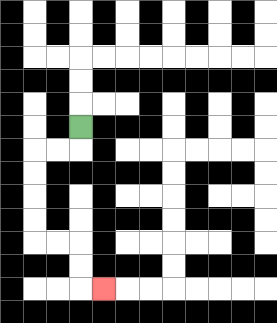{'start': '[3, 5]', 'end': '[4, 12]', 'path_directions': 'D,L,L,D,D,D,D,R,R,D,D,R', 'path_coordinates': '[[3, 5], [3, 6], [2, 6], [1, 6], [1, 7], [1, 8], [1, 9], [1, 10], [2, 10], [3, 10], [3, 11], [3, 12], [4, 12]]'}